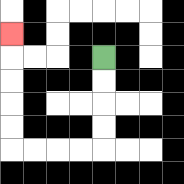{'start': '[4, 2]', 'end': '[0, 1]', 'path_directions': 'D,D,D,D,L,L,L,L,U,U,U,U,U', 'path_coordinates': '[[4, 2], [4, 3], [4, 4], [4, 5], [4, 6], [3, 6], [2, 6], [1, 6], [0, 6], [0, 5], [0, 4], [0, 3], [0, 2], [0, 1]]'}